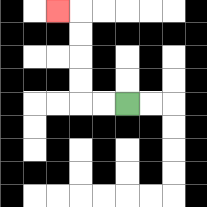{'start': '[5, 4]', 'end': '[2, 0]', 'path_directions': 'L,L,U,U,U,U,L', 'path_coordinates': '[[5, 4], [4, 4], [3, 4], [3, 3], [3, 2], [3, 1], [3, 0], [2, 0]]'}